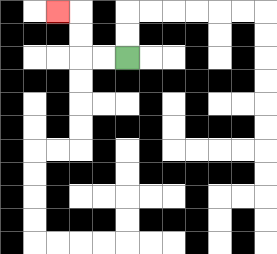{'start': '[5, 2]', 'end': '[2, 0]', 'path_directions': 'L,L,U,U,L', 'path_coordinates': '[[5, 2], [4, 2], [3, 2], [3, 1], [3, 0], [2, 0]]'}